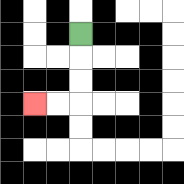{'start': '[3, 1]', 'end': '[1, 4]', 'path_directions': 'D,D,D,L,L', 'path_coordinates': '[[3, 1], [3, 2], [3, 3], [3, 4], [2, 4], [1, 4]]'}